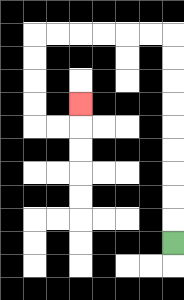{'start': '[7, 10]', 'end': '[3, 4]', 'path_directions': 'U,U,U,U,U,U,U,U,U,L,L,L,L,L,L,D,D,D,D,R,R,U', 'path_coordinates': '[[7, 10], [7, 9], [7, 8], [7, 7], [7, 6], [7, 5], [7, 4], [7, 3], [7, 2], [7, 1], [6, 1], [5, 1], [4, 1], [3, 1], [2, 1], [1, 1], [1, 2], [1, 3], [1, 4], [1, 5], [2, 5], [3, 5], [3, 4]]'}